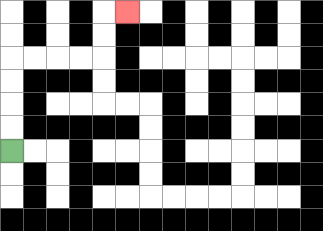{'start': '[0, 6]', 'end': '[5, 0]', 'path_directions': 'U,U,U,U,R,R,R,R,U,U,R', 'path_coordinates': '[[0, 6], [0, 5], [0, 4], [0, 3], [0, 2], [1, 2], [2, 2], [3, 2], [4, 2], [4, 1], [4, 0], [5, 0]]'}